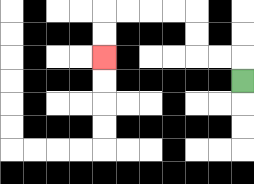{'start': '[10, 3]', 'end': '[4, 2]', 'path_directions': 'U,L,L,U,U,L,L,L,L,D,D', 'path_coordinates': '[[10, 3], [10, 2], [9, 2], [8, 2], [8, 1], [8, 0], [7, 0], [6, 0], [5, 0], [4, 0], [4, 1], [4, 2]]'}